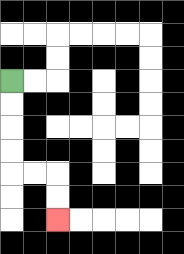{'start': '[0, 3]', 'end': '[2, 9]', 'path_directions': 'D,D,D,D,R,R,D,D', 'path_coordinates': '[[0, 3], [0, 4], [0, 5], [0, 6], [0, 7], [1, 7], [2, 7], [2, 8], [2, 9]]'}